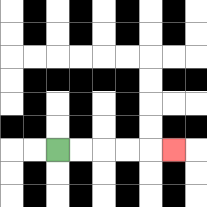{'start': '[2, 6]', 'end': '[7, 6]', 'path_directions': 'R,R,R,R,R', 'path_coordinates': '[[2, 6], [3, 6], [4, 6], [5, 6], [6, 6], [7, 6]]'}